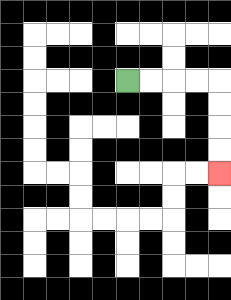{'start': '[5, 3]', 'end': '[9, 7]', 'path_directions': 'R,R,R,R,D,D,D,D', 'path_coordinates': '[[5, 3], [6, 3], [7, 3], [8, 3], [9, 3], [9, 4], [9, 5], [9, 6], [9, 7]]'}